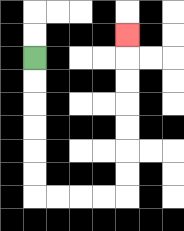{'start': '[1, 2]', 'end': '[5, 1]', 'path_directions': 'D,D,D,D,D,D,R,R,R,R,U,U,U,U,U,U,U', 'path_coordinates': '[[1, 2], [1, 3], [1, 4], [1, 5], [1, 6], [1, 7], [1, 8], [2, 8], [3, 8], [4, 8], [5, 8], [5, 7], [5, 6], [5, 5], [5, 4], [5, 3], [5, 2], [5, 1]]'}